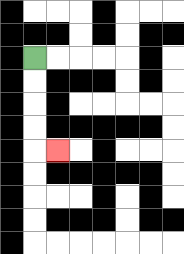{'start': '[1, 2]', 'end': '[2, 6]', 'path_directions': 'D,D,D,D,R', 'path_coordinates': '[[1, 2], [1, 3], [1, 4], [1, 5], [1, 6], [2, 6]]'}